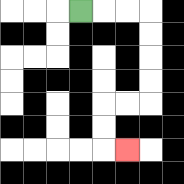{'start': '[3, 0]', 'end': '[5, 6]', 'path_directions': 'R,R,R,D,D,D,D,L,L,D,D,R', 'path_coordinates': '[[3, 0], [4, 0], [5, 0], [6, 0], [6, 1], [6, 2], [6, 3], [6, 4], [5, 4], [4, 4], [4, 5], [4, 6], [5, 6]]'}